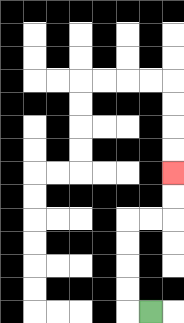{'start': '[6, 13]', 'end': '[7, 7]', 'path_directions': 'L,U,U,U,U,R,R,U,U', 'path_coordinates': '[[6, 13], [5, 13], [5, 12], [5, 11], [5, 10], [5, 9], [6, 9], [7, 9], [7, 8], [7, 7]]'}